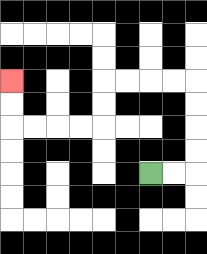{'start': '[6, 7]', 'end': '[0, 3]', 'path_directions': 'R,R,U,U,U,U,L,L,L,L,D,D,L,L,L,L,U,U', 'path_coordinates': '[[6, 7], [7, 7], [8, 7], [8, 6], [8, 5], [8, 4], [8, 3], [7, 3], [6, 3], [5, 3], [4, 3], [4, 4], [4, 5], [3, 5], [2, 5], [1, 5], [0, 5], [0, 4], [0, 3]]'}